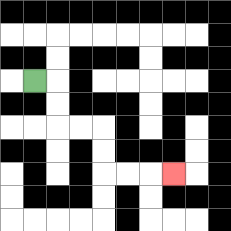{'start': '[1, 3]', 'end': '[7, 7]', 'path_directions': 'R,D,D,R,R,D,D,R,R,R', 'path_coordinates': '[[1, 3], [2, 3], [2, 4], [2, 5], [3, 5], [4, 5], [4, 6], [4, 7], [5, 7], [6, 7], [7, 7]]'}